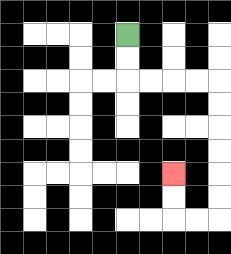{'start': '[5, 1]', 'end': '[7, 7]', 'path_directions': 'D,D,R,R,R,R,D,D,D,D,D,D,L,L,U,U', 'path_coordinates': '[[5, 1], [5, 2], [5, 3], [6, 3], [7, 3], [8, 3], [9, 3], [9, 4], [9, 5], [9, 6], [9, 7], [9, 8], [9, 9], [8, 9], [7, 9], [7, 8], [7, 7]]'}